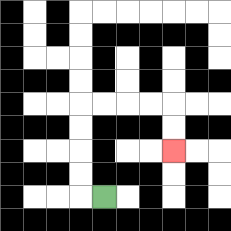{'start': '[4, 8]', 'end': '[7, 6]', 'path_directions': 'L,U,U,U,U,R,R,R,R,D,D', 'path_coordinates': '[[4, 8], [3, 8], [3, 7], [3, 6], [3, 5], [3, 4], [4, 4], [5, 4], [6, 4], [7, 4], [7, 5], [7, 6]]'}